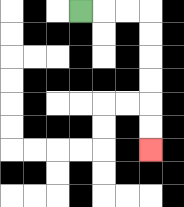{'start': '[3, 0]', 'end': '[6, 6]', 'path_directions': 'R,R,R,D,D,D,D,D,D', 'path_coordinates': '[[3, 0], [4, 0], [5, 0], [6, 0], [6, 1], [6, 2], [6, 3], [6, 4], [6, 5], [6, 6]]'}